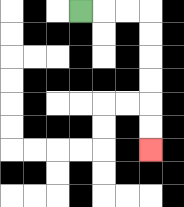{'start': '[3, 0]', 'end': '[6, 6]', 'path_directions': 'R,R,R,D,D,D,D,D,D', 'path_coordinates': '[[3, 0], [4, 0], [5, 0], [6, 0], [6, 1], [6, 2], [6, 3], [6, 4], [6, 5], [6, 6]]'}